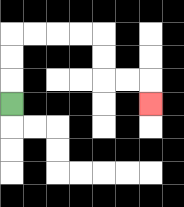{'start': '[0, 4]', 'end': '[6, 4]', 'path_directions': 'U,U,U,R,R,R,R,D,D,R,R,D', 'path_coordinates': '[[0, 4], [0, 3], [0, 2], [0, 1], [1, 1], [2, 1], [3, 1], [4, 1], [4, 2], [4, 3], [5, 3], [6, 3], [6, 4]]'}